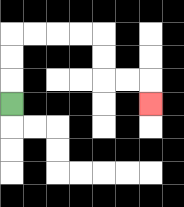{'start': '[0, 4]', 'end': '[6, 4]', 'path_directions': 'U,U,U,R,R,R,R,D,D,R,R,D', 'path_coordinates': '[[0, 4], [0, 3], [0, 2], [0, 1], [1, 1], [2, 1], [3, 1], [4, 1], [4, 2], [4, 3], [5, 3], [6, 3], [6, 4]]'}